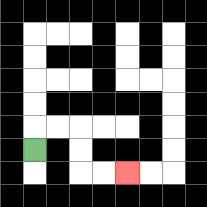{'start': '[1, 6]', 'end': '[5, 7]', 'path_directions': 'U,R,R,D,D,R,R', 'path_coordinates': '[[1, 6], [1, 5], [2, 5], [3, 5], [3, 6], [3, 7], [4, 7], [5, 7]]'}